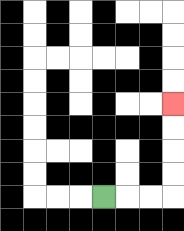{'start': '[4, 8]', 'end': '[7, 4]', 'path_directions': 'R,R,R,U,U,U,U', 'path_coordinates': '[[4, 8], [5, 8], [6, 8], [7, 8], [7, 7], [7, 6], [7, 5], [7, 4]]'}